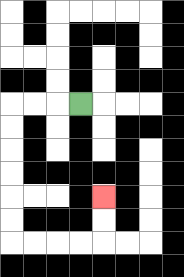{'start': '[3, 4]', 'end': '[4, 8]', 'path_directions': 'L,L,L,D,D,D,D,D,D,R,R,R,R,U,U', 'path_coordinates': '[[3, 4], [2, 4], [1, 4], [0, 4], [0, 5], [0, 6], [0, 7], [0, 8], [0, 9], [0, 10], [1, 10], [2, 10], [3, 10], [4, 10], [4, 9], [4, 8]]'}